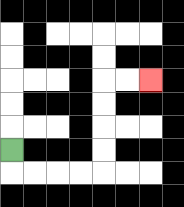{'start': '[0, 6]', 'end': '[6, 3]', 'path_directions': 'D,R,R,R,R,U,U,U,U,R,R', 'path_coordinates': '[[0, 6], [0, 7], [1, 7], [2, 7], [3, 7], [4, 7], [4, 6], [4, 5], [4, 4], [4, 3], [5, 3], [6, 3]]'}